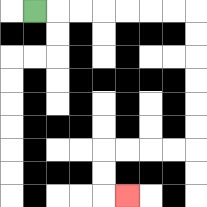{'start': '[1, 0]', 'end': '[5, 8]', 'path_directions': 'R,R,R,R,R,R,R,D,D,D,D,D,D,L,L,L,L,D,D,R', 'path_coordinates': '[[1, 0], [2, 0], [3, 0], [4, 0], [5, 0], [6, 0], [7, 0], [8, 0], [8, 1], [8, 2], [8, 3], [8, 4], [8, 5], [8, 6], [7, 6], [6, 6], [5, 6], [4, 6], [4, 7], [4, 8], [5, 8]]'}